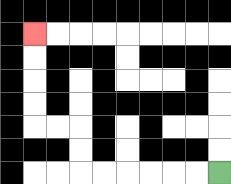{'start': '[9, 7]', 'end': '[1, 1]', 'path_directions': 'L,L,L,L,L,L,U,U,L,L,U,U,U,U', 'path_coordinates': '[[9, 7], [8, 7], [7, 7], [6, 7], [5, 7], [4, 7], [3, 7], [3, 6], [3, 5], [2, 5], [1, 5], [1, 4], [1, 3], [1, 2], [1, 1]]'}